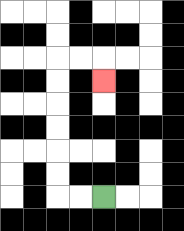{'start': '[4, 8]', 'end': '[4, 3]', 'path_directions': 'L,L,U,U,U,U,U,U,R,R,D', 'path_coordinates': '[[4, 8], [3, 8], [2, 8], [2, 7], [2, 6], [2, 5], [2, 4], [2, 3], [2, 2], [3, 2], [4, 2], [4, 3]]'}